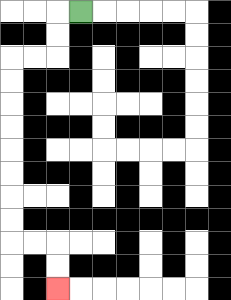{'start': '[3, 0]', 'end': '[2, 12]', 'path_directions': 'L,D,D,L,L,D,D,D,D,D,D,D,D,R,R,D,D', 'path_coordinates': '[[3, 0], [2, 0], [2, 1], [2, 2], [1, 2], [0, 2], [0, 3], [0, 4], [0, 5], [0, 6], [0, 7], [0, 8], [0, 9], [0, 10], [1, 10], [2, 10], [2, 11], [2, 12]]'}